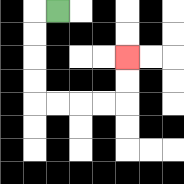{'start': '[2, 0]', 'end': '[5, 2]', 'path_directions': 'L,D,D,D,D,R,R,R,R,U,U', 'path_coordinates': '[[2, 0], [1, 0], [1, 1], [1, 2], [1, 3], [1, 4], [2, 4], [3, 4], [4, 4], [5, 4], [5, 3], [5, 2]]'}